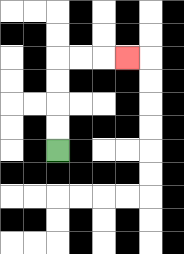{'start': '[2, 6]', 'end': '[5, 2]', 'path_directions': 'U,U,U,U,R,R,R', 'path_coordinates': '[[2, 6], [2, 5], [2, 4], [2, 3], [2, 2], [3, 2], [4, 2], [5, 2]]'}